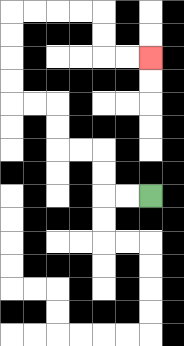{'start': '[6, 8]', 'end': '[6, 2]', 'path_directions': 'L,L,U,U,L,L,U,U,L,L,U,U,U,U,R,R,R,R,D,D,R,R', 'path_coordinates': '[[6, 8], [5, 8], [4, 8], [4, 7], [4, 6], [3, 6], [2, 6], [2, 5], [2, 4], [1, 4], [0, 4], [0, 3], [0, 2], [0, 1], [0, 0], [1, 0], [2, 0], [3, 0], [4, 0], [4, 1], [4, 2], [5, 2], [6, 2]]'}